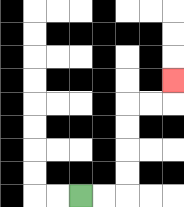{'start': '[3, 8]', 'end': '[7, 3]', 'path_directions': 'R,R,U,U,U,U,R,R,U', 'path_coordinates': '[[3, 8], [4, 8], [5, 8], [5, 7], [5, 6], [5, 5], [5, 4], [6, 4], [7, 4], [7, 3]]'}